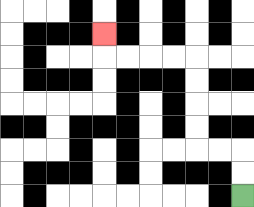{'start': '[10, 8]', 'end': '[4, 1]', 'path_directions': 'U,U,L,L,U,U,U,U,L,L,L,L,U', 'path_coordinates': '[[10, 8], [10, 7], [10, 6], [9, 6], [8, 6], [8, 5], [8, 4], [8, 3], [8, 2], [7, 2], [6, 2], [5, 2], [4, 2], [4, 1]]'}